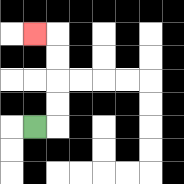{'start': '[1, 5]', 'end': '[1, 1]', 'path_directions': 'R,U,U,U,U,L', 'path_coordinates': '[[1, 5], [2, 5], [2, 4], [2, 3], [2, 2], [2, 1], [1, 1]]'}